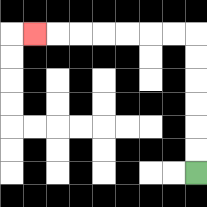{'start': '[8, 7]', 'end': '[1, 1]', 'path_directions': 'U,U,U,U,U,U,L,L,L,L,L,L,L', 'path_coordinates': '[[8, 7], [8, 6], [8, 5], [8, 4], [8, 3], [8, 2], [8, 1], [7, 1], [6, 1], [5, 1], [4, 1], [3, 1], [2, 1], [1, 1]]'}